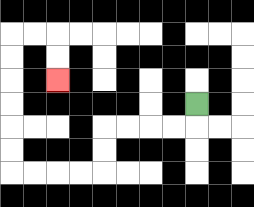{'start': '[8, 4]', 'end': '[2, 3]', 'path_directions': 'D,L,L,L,L,D,D,L,L,L,L,U,U,U,U,U,U,R,R,D,D', 'path_coordinates': '[[8, 4], [8, 5], [7, 5], [6, 5], [5, 5], [4, 5], [4, 6], [4, 7], [3, 7], [2, 7], [1, 7], [0, 7], [0, 6], [0, 5], [0, 4], [0, 3], [0, 2], [0, 1], [1, 1], [2, 1], [2, 2], [2, 3]]'}